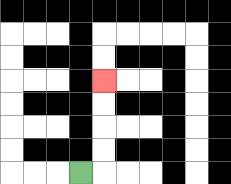{'start': '[3, 7]', 'end': '[4, 3]', 'path_directions': 'R,U,U,U,U', 'path_coordinates': '[[3, 7], [4, 7], [4, 6], [4, 5], [4, 4], [4, 3]]'}